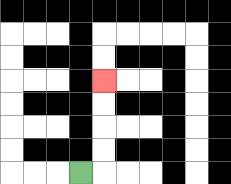{'start': '[3, 7]', 'end': '[4, 3]', 'path_directions': 'R,U,U,U,U', 'path_coordinates': '[[3, 7], [4, 7], [4, 6], [4, 5], [4, 4], [4, 3]]'}